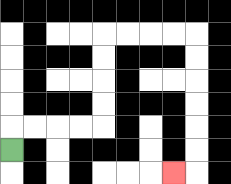{'start': '[0, 6]', 'end': '[7, 7]', 'path_directions': 'U,R,R,R,R,U,U,U,U,R,R,R,R,D,D,D,D,D,D,L', 'path_coordinates': '[[0, 6], [0, 5], [1, 5], [2, 5], [3, 5], [4, 5], [4, 4], [4, 3], [4, 2], [4, 1], [5, 1], [6, 1], [7, 1], [8, 1], [8, 2], [8, 3], [8, 4], [8, 5], [8, 6], [8, 7], [7, 7]]'}